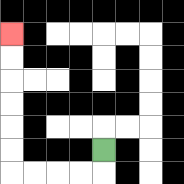{'start': '[4, 6]', 'end': '[0, 1]', 'path_directions': 'D,L,L,L,L,U,U,U,U,U,U', 'path_coordinates': '[[4, 6], [4, 7], [3, 7], [2, 7], [1, 7], [0, 7], [0, 6], [0, 5], [0, 4], [0, 3], [0, 2], [0, 1]]'}